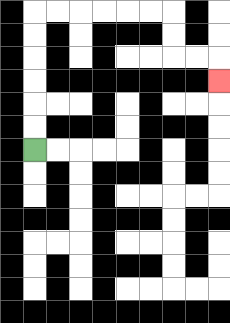{'start': '[1, 6]', 'end': '[9, 3]', 'path_directions': 'U,U,U,U,U,U,R,R,R,R,R,R,D,D,R,R,D', 'path_coordinates': '[[1, 6], [1, 5], [1, 4], [1, 3], [1, 2], [1, 1], [1, 0], [2, 0], [3, 0], [4, 0], [5, 0], [6, 0], [7, 0], [7, 1], [7, 2], [8, 2], [9, 2], [9, 3]]'}